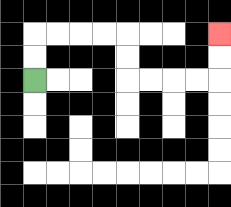{'start': '[1, 3]', 'end': '[9, 1]', 'path_directions': 'U,U,R,R,R,R,D,D,R,R,R,R,U,U', 'path_coordinates': '[[1, 3], [1, 2], [1, 1], [2, 1], [3, 1], [4, 1], [5, 1], [5, 2], [5, 3], [6, 3], [7, 3], [8, 3], [9, 3], [9, 2], [9, 1]]'}